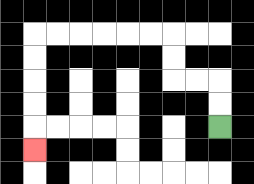{'start': '[9, 5]', 'end': '[1, 6]', 'path_directions': 'U,U,L,L,U,U,L,L,L,L,L,L,D,D,D,D,D', 'path_coordinates': '[[9, 5], [9, 4], [9, 3], [8, 3], [7, 3], [7, 2], [7, 1], [6, 1], [5, 1], [4, 1], [3, 1], [2, 1], [1, 1], [1, 2], [1, 3], [1, 4], [1, 5], [1, 6]]'}